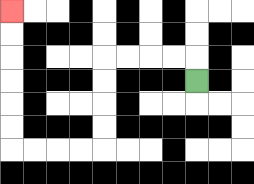{'start': '[8, 3]', 'end': '[0, 0]', 'path_directions': 'U,L,L,L,L,D,D,D,D,L,L,L,L,U,U,U,U,U,U', 'path_coordinates': '[[8, 3], [8, 2], [7, 2], [6, 2], [5, 2], [4, 2], [4, 3], [4, 4], [4, 5], [4, 6], [3, 6], [2, 6], [1, 6], [0, 6], [0, 5], [0, 4], [0, 3], [0, 2], [0, 1], [0, 0]]'}